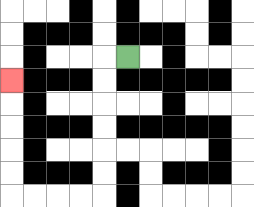{'start': '[5, 2]', 'end': '[0, 3]', 'path_directions': 'L,D,D,D,D,D,D,L,L,L,L,U,U,U,U,U', 'path_coordinates': '[[5, 2], [4, 2], [4, 3], [4, 4], [4, 5], [4, 6], [4, 7], [4, 8], [3, 8], [2, 8], [1, 8], [0, 8], [0, 7], [0, 6], [0, 5], [0, 4], [0, 3]]'}